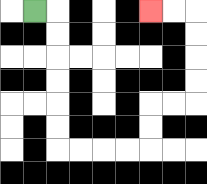{'start': '[1, 0]', 'end': '[6, 0]', 'path_directions': 'R,D,D,D,D,D,D,R,R,R,R,U,U,R,R,U,U,U,U,L,L', 'path_coordinates': '[[1, 0], [2, 0], [2, 1], [2, 2], [2, 3], [2, 4], [2, 5], [2, 6], [3, 6], [4, 6], [5, 6], [6, 6], [6, 5], [6, 4], [7, 4], [8, 4], [8, 3], [8, 2], [8, 1], [8, 0], [7, 0], [6, 0]]'}